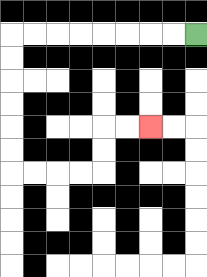{'start': '[8, 1]', 'end': '[6, 5]', 'path_directions': 'L,L,L,L,L,L,L,L,D,D,D,D,D,D,R,R,R,R,U,U,R,R', 'path_coordinates': '[[8, 1], [7, 1], [6, 1], [5, 1], [4, 1], [3, 1], [2, 1], [1, 1], [0, 1], [0, 2], [0, 3], [0, 4], [0, 5], [0, 6], [0, 7], [1, 7], [2, 7], [3, 7], [4, 7], [4, 6], [4, 5], [5, 5], [6, 5]]'}